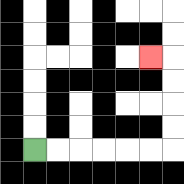{'start': '[1, 6]', 'end': '[6, 2]', 'path_directions': 'R,R,R,R,R,R,U,U,U,U,L', 'path_coordinates': '[[1, 6], [2, 6], [3, 6], [4, 6], [5, 6], [6, 6], [7, 6], [7, 5], [7, 4], [7, 3], [7, 2], [6, 2]]'}